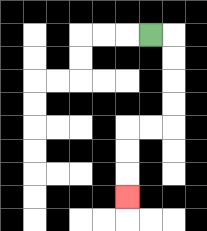{'start': '[6, 1]', 'end': '[5, 8]', 'path_directions': 'R,D,D,D,D,L,L,D,D,D', 'path_coordinates': '[[6, 1], [7, 1], [7, 2], [7, 3], [7, 4], [7, 5], [6, 5], [5, 5], [5, 6], [5, 7], [5, 8]]'}